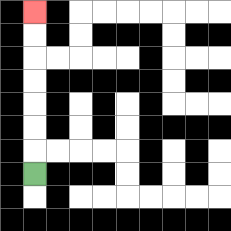{'start': '[1, 7]', 'end': '[1, 0]', 'path_directions': 'U,U,U,U,U,U,U', 'path_coordinates': '[[1, 7], [1, 6], [1, 5], [1, 4], [1, 3], [1, 2], [1, 1], [1, 0]]'}